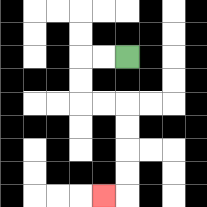{'start': '[5, 2]', 'end': '[4, 8]', 'path_directions': 'L,L,D,D,R,R,D,D,D,D,L', 'path_coordinates': '[[5, 2], [4, 2], [3, 2], [3, 3], [3, 4], [4, 4], [5, 4], [5, 5], [5, 6], [5, 7], [5, 8], [4, 8]]'}